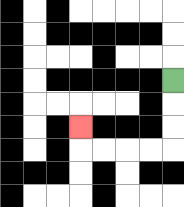{'start': '[7, 3]', 'end': '[3, 5]', 'path_directions': 'D,D,D,L,L,L,L,U', 'path_coordinates': '[[7, 3], [7, 4], [7, 5], [7, 6], [6, 6], [5, 6], [4, 6], [3, 6], [3, 5]]'}